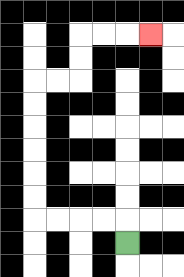{'start': '[5, 10]', 'end': '[6, 1]', 'path_directions': 'U,L,L,L,L,U,U,U,U,U,U,R,R,U,U,R,R,R', 'path_coordinates': '[[5, 10], [5, 9], [4, 9], [3, 9], [2, 9], [1, 9], [1, 8], [1, 7], [1, 6], [1, 5], [1, 4], [1, 3], [2, 3], [3, 3], [3, 2], [3, 1], [4, 1], [5, 1], [6, 1]]'}